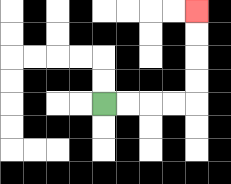{'start': '[4, 4]', 'end': '[8, 0]', 'path_directions': 'R,R,R,R,U,U,U,U', 'path_coordinates': '[[4, 4], [5, 4], [6, 4], [7, 4], [8, 4], [8, 3], [8, 2], [8, 1], [8, 0]]'}